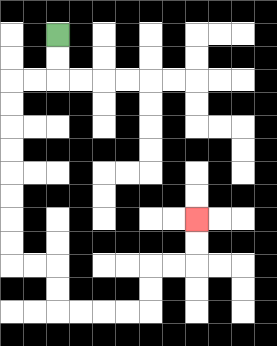{'start': '[2, 1]', 'end': '[8, 9]', 'path_directions': 'D,D,L,L,D,D,D,D,D,D,D,D,R,R,D,D,R,R,R,R,U,U,R,R,U,U', 'path_coordinates': '[[2, 1], [2, 2], [2, 3], [1, 3], [0, 3], [0, 4], [0, 5], [0, 6], [0, 7], [0, 8], [0, 9], [0, 10], [0, 11], [1, 11], [2, 11], [2, 12], [2, 13], [3, 13], [4, 13], [5, 13], [6, 13], [6, 12], [6, 11], [7, 11], [8, 11], [8, 10], [8, 9]]'}